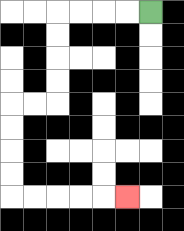{'start': '[6, 0]', 'end': '[5, 8]', 'path_directions': 'L,L,L,L,D,D,D,D,L,L,D,D,D,D,R,R,R,R,R', 'path_coordinates': '[[6, 0], [5, 0], [4, 0], [3, 0], [2, 0], [2, 1], [2, 2], [2, 3], [2, 4], [1, 4], [0, 4], [0, 5], [0, 6], [0, 7], [0, 8], [1, 8], [2, 8], [3, 8], [4, 8], [5, 8]]'}